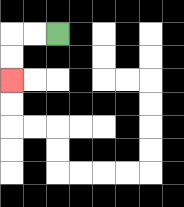{'start': '[2, 1]', 'end': '[0, 3]', 'path_directions': 'L,L,D,D', 'path_coordinates': '[[2, 1], [1, 1], [0, 1], [0, 2], [0, 3]]'}